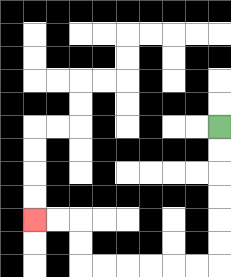{'start': '[9, 5]', 'end': '[1, 9]', 'path_directions': 'D,D,D,D,D,D,L,L,L,L,L,L,U,U,L,L', 'path_coordinates': '[[9, 5], [9, 6], [9, 7], [9, 8], [9, 9], [9, 10], [9, 11], [8, 11], [7, 11], [6, 11], [5, 11], [4, 11], [3, 11], [3, 10], [3, 9], [2, 9], [1, 9]]'}